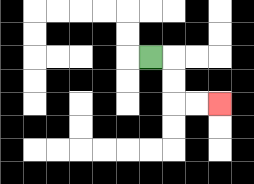{'start': '[6, 2]', 'end': '[9, 4]', 'path_directions': 'R,D,D,R,R', 'path_coordinates': '[[6, 2], [7, 2], [7, 3], [7, 4], [8, 4], [9, 4]]'}